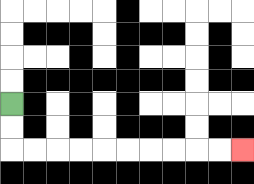{'start': '[0, 4]', 'end': '[10, 6]', 'path_directions': 'D,D,R,R,R,R,R,R,R,R,R,R', 'path_coordinates': '[[0, 4], [0, 5], [0, 6], [1, 6], [2, 6], [3, 6], [4, 6], [5, 6], [6, 6], [7, 6], [8, 6], [9, 6], [10, 6]]'}